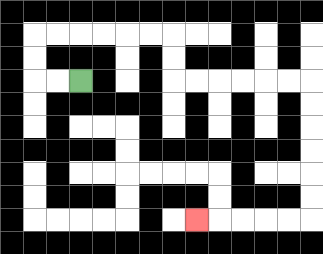{'start': '[3, 3]', 'end': '[8, 9]', 'path_directions': 'L,L,U,U,R,R,R,R,R,R,D,D,R,R,R,R,R,R,D,D,D,D,D,D,L,L,L,L,L', 'path_coordinates': '[[3, 3], [2, 3], [1, 3], [1, 2], [1, 1], [2, 1], [3, 1], [4, 1], [5, 1], [6, 1], [7, 1], [7, 2], [7, 3], [8, 3], [9, 3], [10, 3], [11, 3], [12, 3], [13, 3], [13, 4], [13, 5], [13, 6], [13, 7], [13, 8], [13, 9], [12, 9], [11, 9], [10, 9], [9, 9], [8, 9]]'}